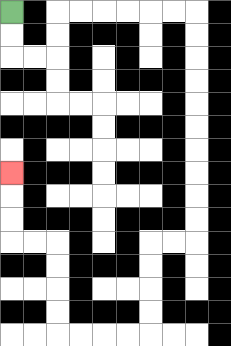{'start': '[0, 0]', 'end': '[0, 7]', 'path_directions': 'D,D,R,R,U,U,R,R,R,R,R,R,D,D,D,D,D,D,D,D,D,D,L,L,D,D,D,D,L,L,L,L,U,U,U,U,L,L,U,U,U', 'path_coordinates': '[[0, 0], [0, 1], [0, 2], [1, 2], [2, 2], [2, 1], [2, 0], [3, 0], [4, 0], [5, 0], [6, 0], [7, 0], [8, 0], [8, 1], [8, 2], [8, 3], [8, 4], [8, 5], [8, 6], [8, 7], [8, 8], [8, 9], [8, 10], [7, 10], [6, 10], [6, 11], [6, 12], [6, 13], [6, 14], [5, 14], [4, 14], [3, 14], [2, 14], [2, 13], [2, 12], [2, 11], [2, 10], [1, 10], [0, 10], [0, 9], [0, 8], [0, 7]]'}